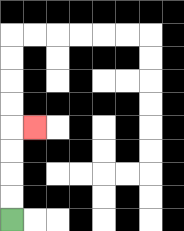{'start': '[0, 9]', 'end': '[1, 5]', 'path_directions': 'U,U,U,U,R', 'path_coordinates': '[[0, 9], [0, 8], [0, 7], [0, 6], [0, 5], [1, 5]]'}